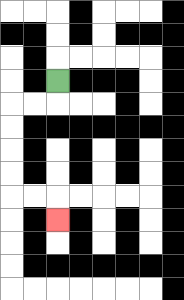{'start': '[2, 3]', 'end': '[2, 9]', 'path_directions': 'D,L,L,D,D,D,D,R,R,D', 'path_coordinates': '[[2, 3], [2, 4], [1, 4], [0, 4], [0, 5], [0, 6], [0, 7], [0, 8], [1, 8], [2, 8], [2, 9]]'}